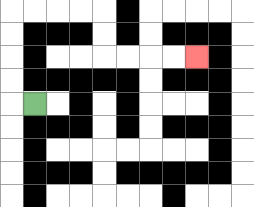{'start': '[1, 4]', 'end': '[8, 2]', 'path_directions': 'L,U,U,U,U,R,R,R,R,D,D,R,R,R,R', 'path_coordinates': '[[1, 4], [0, 4], [0, 3], [0, 2], [0, 1], [0, 0], [1, 0], [2, 0], [3, 0], [4, 0], [4, 1], [4, 2], [5, 2], [6, 2], [7, 2], [8, 2]]'}